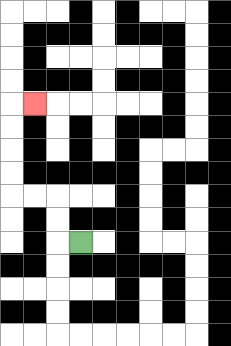{'start': '[3, 10]', 'end': '[1, 4]', 'path_directions': 'L,U,U,L,L,U,U,U,U,R', 'path_coordinates': '[[3, 10], [2, 10], [2, 9], [2, 8], [1, 8], [0, 8], [0, 7], [0, 6], [0, 5], [0, 4], [1, 4]]'}